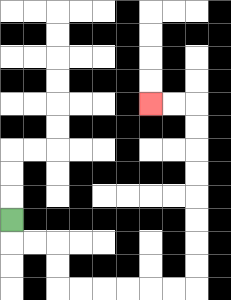{'start': '[0, 9]', 'end': '[6, 4]', 'path_directions': 'D,R,R,D,D,R,R,R,R,R,R,U,U,U,U,U,U,U,U,L,L', 'path_coordinates': '[[0, 9], [0, 10], [1, 10], [2, 10], [2, 11], [2, 12], [3, 12], [4, 12], [5, 12], [6, 12], [7, 12], [8, 12], [8, 11], [8, 10], [8, 9], [8, 8], [8, 7], [8, 6], [8, 5], [8, 4], [7, 4], [6, 4]]'}